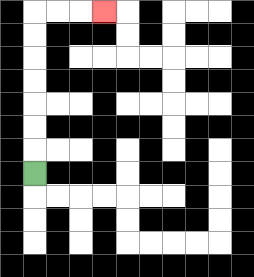{'start': '[1, 7]', 'end': '[4, 0]', 'path_directions': 'U,U,U,U,U,U,U,R,R,R', 'path_coordinates': '[[1, 7], [1, 6], [1, 5], [1, 4], [1, 3], [1, 2], [1, 1], [1, 0], [2, 0], [3, 0], [4, 0]]'}